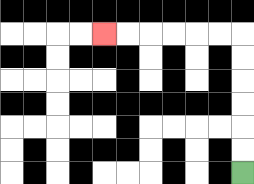{'start': '[10, 7]', 'end': '[4, 1]', 'path_directions': 'U,U,U,U,U,U,L,L,L,L,L,L', 'path_coordinates': '[[10, 7], [10, 6], [10, 5], [10, 4], [10, 3], [10, 2], [10, 1], [9, 1], [8, 1], [7, 1], [6, 1], [5, 1], [4, 1]]'}